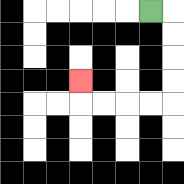{'start': '[6, 0]', 'end': '[3, 3]', 'path_directions': 'R,D,D,D,D,L,L,L,L,U', 'path_coordinates': '[[6, 0], [7, 0], [7, 1], [7, 2], [7, 3], [7, 4], [6, 4], [5, 4], [4, 4], [3, 4], [3, 3]]'}